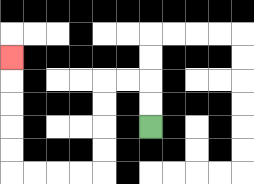{'start': '[6, 5]', 'end': '[0, 2]', 'path_directions': 'U,U,L,L,D,D,D,D,L,L,L,L,U,U,U,U,U', 'path_coordinates': '[[6, 5], [6, 4], [6, 3], [5, 3], [4, 3], [4, 4], [4, 5], [4, 6], [4, 7], [3, 7], [2, 7], [1, 7], [0, 7], [0, 6], [0, 5], [0, 4], [0, 3], [0, 2]]'}